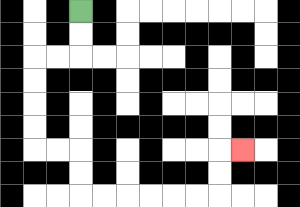{'start': '[3, 0]', 'end': '[10, 6]', 'path_directions': 'D,D,L,L,D,D,D,D,R,R,D,D,R,R,R,R,R,R,U,U,R', 'path_coordinates': '[[3, 0], [3, 1], [3, 2], [2, 2], [1, 2], [1, 3], [1, 4], [1, 5], [1, 6], [2, 6], [3, 6], [3, 7], [3, 8], [4, 8], [5, 8], [6, 8], [7, 8], [8, 8], [9, 8], [9, 7], [9, 6], [10, 6]]'}